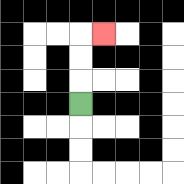{'start': '[3, 4]', 'end': '[4, 1]', 'path_directions': 'U,U,U,R', 'path_coordinates': '[[3, 4], [3, 3], [3, 2], [3, 1], [4, 1]]'}